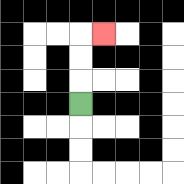{'start': '[3, 4]', 'end': '[4, 1]', 'path_directions': 'U,U,U,R', 'path_coordinates': '[[3, 4], [3, 3], [3, 2], [3, 1], [4, 1]]'}